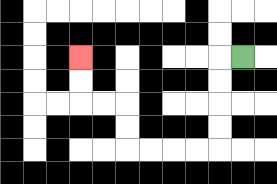{'start': '[10, 2]', 'end': '[3, 2]', 'path_directions': 'L,D,D,D,D,L,L,L,L,U,U,L,L,U,U', 'path_coordinates': '[[10, 2], [9, 2], [9, 3], [9, 4], [9, 5], [9, 6], [8, 6], [7, 6], [6, 6], [5, 6], [5, 5], [5, 4], [4, 4], [3, 4], [3, 3], [3, 2]]'}